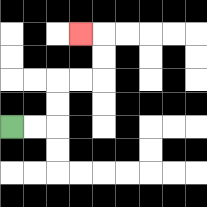{'start': '[0, 5]', 'end': '[3, 1]', 'path_directions': 'R,R,U,U,R,R,U,U,L', 'path_coordinates': '[[0, 5], [1, 5], [2, 5], [2, 4], [2, 3], [3, 3], [4, 3], [4, 2], [4, 1], [3, 1]]'}